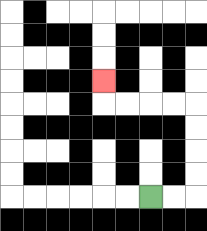{'start': '[6, 8]', 'end': '[4, 3]', 'path_directions': 'R,R,U,U,U,U,L,L,L,L,U', 'path_coordinates': '[[6, 8], [7, 8], [8, 8], [8, 7], [8, 6], [8, 5], [8, 4], [7, 4], [6, 4], [5, 4], [4, 4], [4, 3]]'}